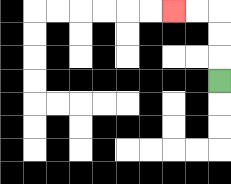{'start': '[9, 3]', 'end': '[7, 0]', 'path_directions': 'U,U,U,L,L', 'path_coordinates': '[[9, 3], [9, 2], [9, 1], [9, 0], [8, 0], [7, 0]]'}